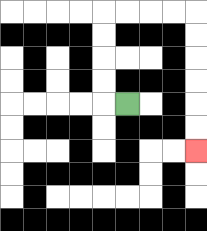{'start': '[5, 4]', 'end': '[8, 6]', 'path_directions': 'L,U,U,U,U,R,R,R,R,D,D,D,D,D,D', 'path_coordinates': '[[5, 4], [4, 4], [4, 3], [4, 2], [4, 1], [4, 0], [5, 0], [6, 0], [7, 0], [8, 0], [8, 1], [8, 2], [8, 3], [8, 4], [8, 5], [8, 6]]'}